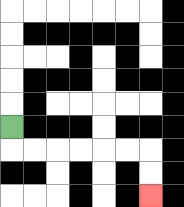{'start': '[0, 5]', 'end': '[6, 8]', 'path_directions': 'D,R,R,R,R,R,R,D,D', 'path_coordinates': '[[0, 5], [0, 6], [1, 6], [2, 6], [3, 6], [4, 6], [5, 6], [6, 6], [6, 7], [6, 8]]'}